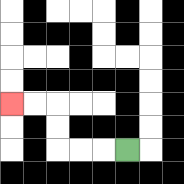{'start': '[5, 6]', 'end': '[0, 4]', 'path_directions': 'L,L,L,U,U,L,L', 'path_coordinates': '[[5, 6], [4, 6], [3, 6], [2, 6], [2, 5], [2, 4], [1, 4], [0, 4]]'}